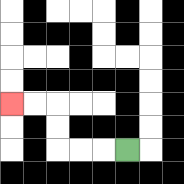{'start': '[5, 6]', 'end': '[0, 4]', 'path_directions': 'L,L,L,U,U,L,L', 'path_coordinates': '[[5, 6], [4, 6], [3, 6], [2, 6], [2, 5], [2, 4], [1, 4], [0, 4]]'}